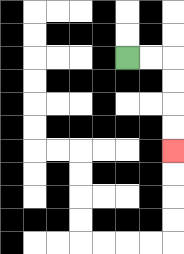{'start': '[5, 2]', 'end': '[7, 6]', 'path_directions': 'R,R,D,D,D,D', 'path_coordinates': '[[5, 2], [6, 2], [7, 2], [7, 3], [7, 4], [7, 5], [7, 6]]'}